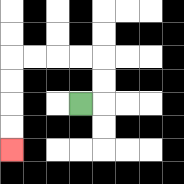{'start': '[3, 4]', 'end': '[0, 6]', 'path_directions': 'R,U,U,L,L,L,L,D,D,D,D', 'path_coordinates': '[[3, 4], [4, 4], [4, 3], [4, 2], [3, 2], [2, 2], [1, 2], [0, 2], [0, 3], [0, 4], [0, 5], [0, 6]]'}